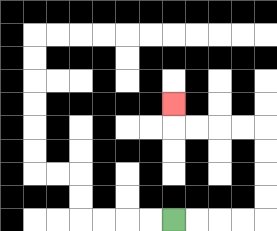{'start': '[7, 9]', 'end': '[7, 4]', 'path_directions': 'R,R,R,R,U,U,U,U,L,L,L,L,U', 'path_coordinates': '[[7, 9], [8, 9], [9, 9], [10, 9], [11, 9], [11, 8], [11, 7], [11, 6], [11, 5], [10, 5], [9, 5], [8, 5], [7, 5], [7, 4]]'}